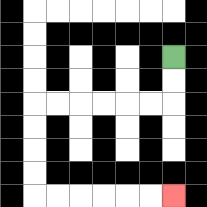{'start': '[7, 2]', 'end': '[7, 8]', 'path_directions': 'D,D,L,L,L,L,L,L,D,D,D,D,R,R,R,R,R,R', 'path_coordinates': '[[7, 2], [7, 3], [7, 4], [6, 4], [5, 4], [4, 4], [3, 4], [2, 4], [1, 4], [1, 5], [1, 6], [1, 7], [1, 8], [2, 8], [3, 8], [4, 8], [5, 8], [6, 8], [7, 8]]'}